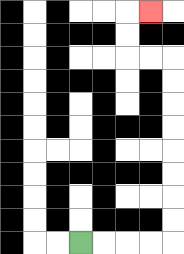{'start': '[3, 10]', 'end': '[6, 0]', 'path_directions': 'R,R,R,R,U,U,U,U,U,U,U,U,L,L,U,U,R', 'path_coordinates': '[[3, 10], [4, 10], [5, 10], [6, 10], [7, 10], [7, 9], [7, 8], [7, 7], [7, 6], [7, 5], [7, 4], [7, 3], [7, 2], [6, 2], [5, 2], [5, 1], [5, 0], [6, 0]]'}